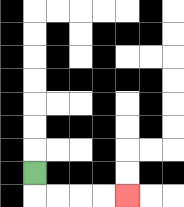{'start': '[1, 7]', 'end': '[5, 8]', 'path_directions': 'D,R,R,R,R', 'path_coordinates': '[[1, 7], [1, 8], [2, 8], [3, 8], [4, 8], [5, 8]]'}